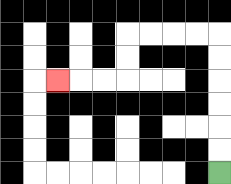{'start': '[9, 7]', 'end': '[2, 3]', 'path_directions': 'U,U,U,U,U,U,L,L,L,L,D,D,L,L,L', 'path_coordinates': '[[9, 7], [9, 6], [9, 5], [9, 4], [9, 3], [9, 2], [9, 1], [8, 1], [7, 1], [6, 1], [5, 1], [5, 2], [5, 3], [4, 3], [3, 3], [2, 3]]'}